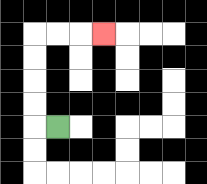{'start': '[2, 5]', 'end': '[4, 1]', 'path_directions': 'L,U,U,U,U,R,R,R', 'path_coordinates': '[[2, 5], [1, 5], [1, 4], [1, 3], [1, 2], [1, 1], [2, 1], [3, 1], [4, 1]]'}